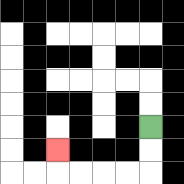{'start': '[6, 5]', 'end': '[2, 6]', 'path_directions': 'D,D,L,L,L,L,U', 'path_coordinates': '[[6, 5], [6, 6], [6, 7], [5, 7], [4, 7], [3, 7], [2, 7], [2, 6]]'}